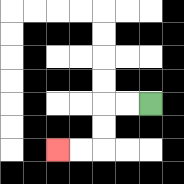{'start': '[6, 4]', 'end': '[2, 6]', 'path_directions': 'L,L,D,D,L,L', 'path_coordinates': '[[6, 4], [5, 4], [4, 4], [4, 5], [4, 6], [3, 6], [2, 6]]'}